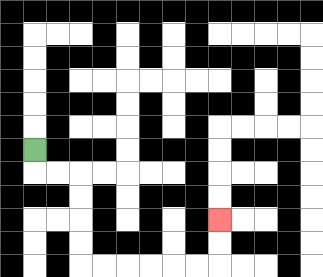{'start': '[1, 6]', 'end': '[9, 9]', 'path_directions': 'D,R,R,D,D,D,D,R,R,R,R,R,R,U,U', 'path_coordinates': '[[1, 6], [1, 7], [2, 7], [3, 7], [3, 8], [3, 9], [3, 10], [3, 11], [4, 11], [5, 11], [6, 11], [7, 11], [8, 11], [9, 11], [9, 10], [9, 9]]'}